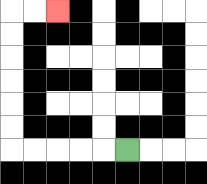{'start': '[5, 6]', 'end': '[2, 0]', 'path_directions': 'L,L,L,L,L,U,U,U,U,U,U,R,R', 'path_coordinates': '[[5, 6], [4, 6], [3, 6], [2, 6], [1, 6], [0, 6], [0, 5], [0, 4], [0, 3], [0, 2], [0, 1], [0, 0], [1, 0], [2, 0]]'}